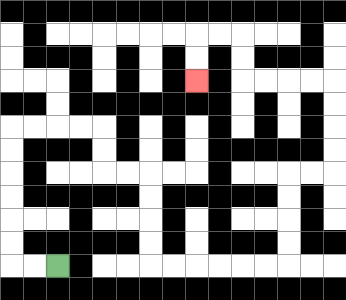{'start': '[2, 11]', 'end': '[8, 3]', 'path_directions': 'L,L,U,U,U,U,U,U,R,R,R,R,D,D,R,R,D,D,D,D,R,R,R,R,R,R,U,U,U,U,R,R,U,U,U,U,L,L,L,L,U,U,L,L,D,D', 'path_coordinates': '[[2, 11], [1, 11], [0, 11], [0, 10], [0, 9], [0, 8], [0, 7], [0, 6], [0, 5], [1, 5], [2, 5], [3, 5], [4, 5], [4, 6], [4, 7], [5, 7], [6, 7], [6, 8], [6, 9], [6, 10], [6, 11], [7, 11], [8, 11], [9, 11], [10, 11], [11, 11], [12, 11], [12, 10], [12, 9], [12, 8], [12, 7], [13, 7], [14, 7], [14, 6], [14, 5], [14, 4], [14, 3], [13, 3], [12, 3], [11, 3], [10, 3], [10, 2], [10, 1], [9, 1], [8, 1], [8, 2], [8, 3]]'}